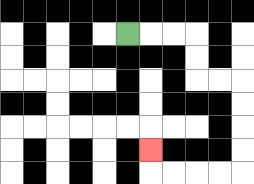{'start': '[5, 1]', 'end': '[6, 6]', 'path_directions': 'R,R,R,D,D,R,R,D,D,D,D,L,L,L,L,U', 'path_coordinates': '[[5, 1], [6, 1], [7, 1], [8, 1], [8, 2], [8, 3], [9, 3], [10, 3], [10, 4], [10, 5], [10, 6], [10, 7], [9, 7], [8, 7], [7, 7], [6, 7], [6, 6]]'}